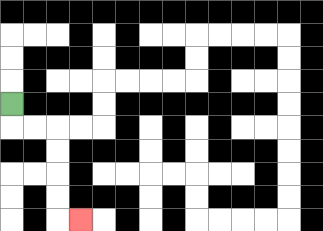{'start': '[0, 4]', 'end': '[3, 9]', 'path_directions': 'D,R,R,D,D,D,D,R', 'path_coordinates': '[[0, 4], [0, 5], [1, 5], [2, 5], [2, 6], [2, 7], [2, 8], [2, 9], [3, 9]]'}